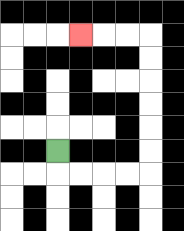{'start': '[2, 6]', 'end': '[3, 1]', 'path_directions': 'D,R,R,R,R,U,U,U,U,U,U,L,L,L', 'path_coordinates': '[[2, 6], [2, 7], [3, 7], [4, 7], [5, 7], [6, 7], [6, 6], [6, 5], [6, 4], [6, 3], [6, 2], [6, 1], [5, 1], [4, 1], [3, 1]]'}